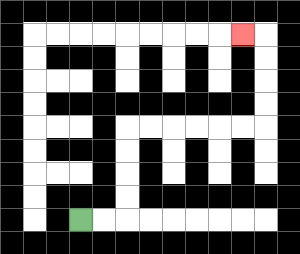{'start': '[3, 9]', 'end': '[10, 1]', 'path_directions': 'R,R,U,U,U,U,R,R,R,R,R,R,U,U,U,U,L', 'path_coordinates': '[[3, 9], [4, 9], [5, 9], [5, 8], [5, 7], [5, 6], [5, 5], [6, 5], [7, 5], [8, 5], [9, 5], [10, 5], [11, 5], [11, 4], [11, 3], [11, 2], [11, 1], [10, 1]]'}